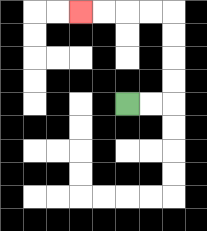{'start': '[5, 4]', 'end': '[3, 0]', 'path_directions': 'R,R,U,U,U,U,L,L,L,L', 'path_coordinates': '[[5, 4], [6, 4], [7, 4], [7, 3], [7, 2], [7, 1], [7, 0], [6, 0], [5, 0], [4, 0], [3, 0]]'}